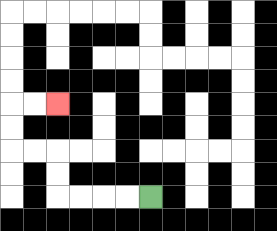{'start': '[6, 8]', 'end': '[2, 4]', 'path_directions': 'L,L,L,L,U,U,L,L,U,U,R,R', 'path_coordinates': '[[6, 8], [5, 8], [4, 8], [3, 8], [2, 8], [2, 7], [2, 6], [1, 6], [0, 6], [0, 5], [0, 4], [1, 4], [2, 4]]'}